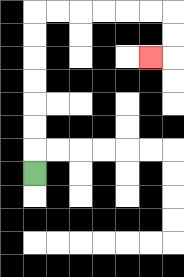{'start': '[1, 7]', 'end': '[6, 2]', 'path_directions': 'U,U,U,U,U,U,U,R,R,R,R,R,R,D,D,L', 'path_coordinates': '[[1, 7], [1, 6], [1, 5], [1, 4], [1, 3], [1, 2], [1, 1], [1, 0], [2, 0], [3, 0], [4, 0], [5, 0], [6, 0], [7, 0], [7, 1], [7, 2], [6, 2]]'}